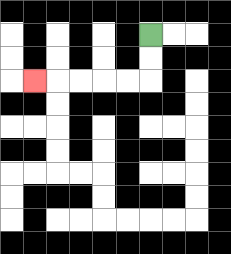{'start': '[6, 1]', 'end': '[1, 3]', 'path_directions': 'D,D,L,L,L,L,L', 'path_coordinates': '[[6, 1], [6, 2], [6, 3], [5, 3], [4, 3], [3, 3], [2, 3], [1, 3]]'}